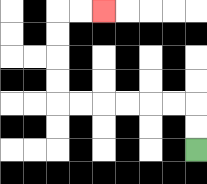{'start': '[8, 6]', 'end': '[4, 0]', 'path_directions': 'U,U,L,L,L,L,L,L,U,U,U,U,R,R', 'path_coordinates': '[[8, 6], [8, 5], [8, 4], [7, 4], [6, 4], [5, 4], [4, 4], [3, 4], [2, 4], [2, 3], [2, 2], [2, 1], [2, 0], [3, 0], [4, 0]]'}